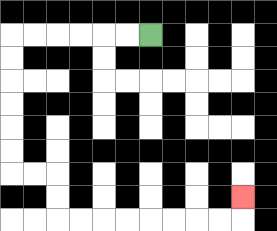{'start': '[6, 1]', 'end': '[10, 8]', 'path_directions': 'L,L,L,L,L,L,D,D,D,D,D,D,R,R,D,D,R,R,R,R,R,R,R,R,U', 'path_coordinates': '[[6, 1], [5, 1], [4, 1], [3, 1], [2, 1], [1, 1], [0, 1], [0, 2], [0, 3], [0, 4], [0, 5], [0, 6], [0, 7], [1, 7], [2, 7], [2, 8], [2, 9], [3, 9], [4, 9], [5, 9], [6, 9], [7, 9], [8, 9], [9, 9], [10, 9], [10, 8]]'}